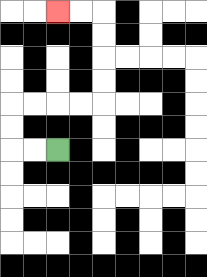{'start': '[2, 6]', 'end': '[2, 0]', 'path_directions': 'L,L,U,U,R,R,R,R,U,U,U,U,L,L', 'path_coordinates': '[[2, 6], [1, 6], [0, 6], [0, 5], [0, 4], [1, 4], [2, 4], [3, 4], [4, 4], [4, 3], [4, 2], [4, 1], [4, 0], [3, 0], [2, 0]]'}